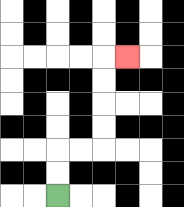{'start': '[2, 8]', 'end': '[5, 2]', 'path_directions': 'U,U,R,R,U,U,U,U,R', 'path_coordinates': '[[2, 8], [2, 7], [2, 6], [3, 6], [4, 6], [4, 5], [4, 4], [4, 3], [4, 2], [5, 2]]'}